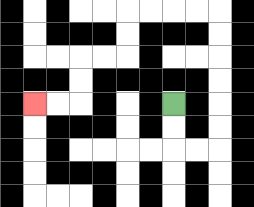{'start': '[7, 4]', 'end': '[1, 4]', 'path_directions': 'D,D,R,R,U,U,U,U,U,U,L,L,L,L,D,D,L,L,D,D,L,L', 'path_coordinates': '[[7, 4], [7, 5], [7, 6], [8, 6], [9, 6], [9, 5], [9, 4], [9, 3], [9, 2], [9, 1], [9, 0], [8, 0], [7, 0], [6, 0], [5, 0], [5, 1], [5, 2], [4, 2], [3, 2], [3, 3], [3, 4], [2, 4], [1, 4]]'}